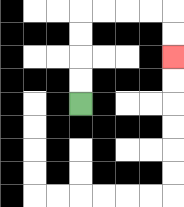{'start': '[3, 4]', 'end': '[7, 2]', 'path_directions': 'U,U,U,U,R,R,R,R,D,D', 'path_coordinates': '[[3, 4], [3, 3], [3, 2], [3, 1], [3, 0], [4, 0], [5, 0], [6, 0], [7, 0], [7, 1], [7, 2]]'}